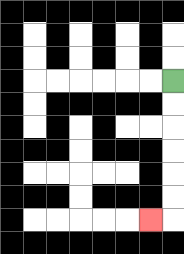{'start': '[7, 3]', 'end': '[6, 9]', 'path_directions': 'D,D,D,D,D,D,L', 'path_coordinates': '[[7, 3], [7, 4], [7, 5], [7, 6], [7, 7], [7, 8], [7, 9], [6, 9]]'}